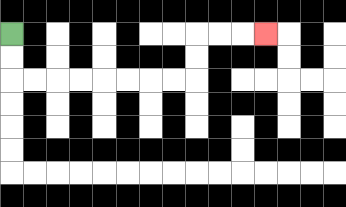{'start': '[0, 1]', 'end': '[11, 1]', 'path_directions': 'D,D,R,R,R,R,R,R,R,R,U,U,R,R,R', 'path_coordinates': '[[0, 1], [0, 2], [0, 3], [1, 3], [2, 3], [3, 3], [4, 3], [5, 3], [6, 3], [7, 3], [8, 3], [8, 2], [8, 1], [9, 1], [10, 1], [11, 1]]'}